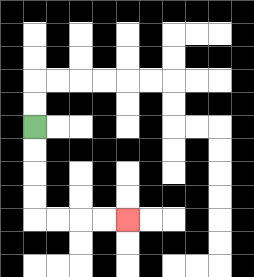{'start': '[1, 5]', 'end': '[5, 9]', 'path_directions': 'D,D,D,D,R,R,R,R', 'path_coordinates': '[[1, 5], [1, 6], [1, 7], [1, 8], [1, 9], [2, 9], [3, 9], [4, 9], [5, 9]]'}